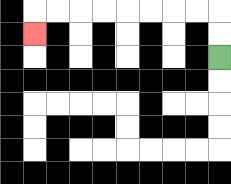{'start': '[9, 2]', 'end': '[1, 1]', 'path_directions': 'U,U,L,L,L,L,L,L,L,L,D', 'path_coordinates': '[[9, 2], [9, 1], [9, 0], [8, 0], [7, 0], [6, 0], [5, 0], [4, 0], [3, 0], [2, 0], [1, 0], [1, 1]]'}